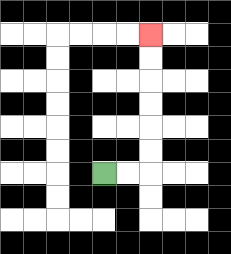{'start': '[4, 7]', 'end': '[6, 1]', 'path_directions': 'R,R,U,U,U,U,U,U', 'path_coordinates': '[[4, 7], [5, 7], [6, 7], [6, 6], [6, 5], [6, 4], [6, 3], [6, 2], [6, 1]]'}